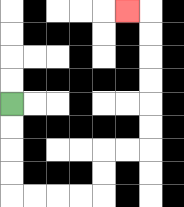{'start': '[0, 4]', 'end': '[5, 0]', 'path_directions': 'D,D,D,D,R,R,R,R,U,U,R,R,U,U,U,U,U,U,L', 'path_coordinates': '[[0, 4], [0, 5], [0, 6], [0, 7], [0, 8], [1, 8], [2, 8], [3, 8], [4, 8], [4, 7], [4, 6], [5, 6], [6, 6], [6, 5], [6, 4], [6, 3], [6, 2], [6, 1], [6, 0], [5, 0]]'}